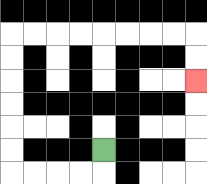{'start': '[4, 6]', 'end': '[8, 3]', 'path_directions': 'D,L,L,L,L,U,U,U,U,U,U,R,R,R,R,R,R,R,R,D,D', 'path_coordinates': '[[4, 6], [4, 7], [3, 7], [2, 7], [1, 7], [0, 7], [0, 6], [0, 5], [0, 4], [0, 3], [0, 2], [0, 1], [1, 1], [2, 1], [3, 1], [4, 1], [5, 1], [6, 1], [7, 1], [8, 1], [8, 2], [8, 3]]'}